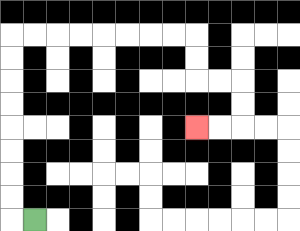{'start': '[1, 9]', 'end': '[8, 5]', 'path_directions': 'L,U,U,U,U,U,U,U,U,R,R,R,R,R,R,R,R,D,D,R,R,D,D,L,L', 'path_coordinates': '[[1, 9], [0, 9], [0, 8], [0, 7], [0, 6], [0, 5], [0, 4], [0, 3], [0, 2], [0, 1], [1, 1], [2, 1], [3, 1], [4, 1], [5, 1], [6, 1], [7, 1], [8, 1], [8, 2], [8, 3], [9, 3], [10, 3], [10, 4], [10, 5], [9, 5], [8, 5]]'}